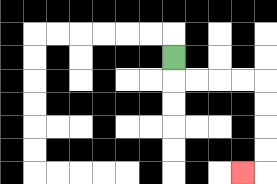{'start': '[7, 2]', 'end': '[10, 7]', 'path_directions': 'D,R,R,R,R,D,D,D,D,L', 'path_coordinates': '[[7, 2], [7, 3], [8, 3], [9, 3], [10, 3], [11, 3], [11, 4], [11, 5], [11, 6], [11, 7], [10, 7]]'}